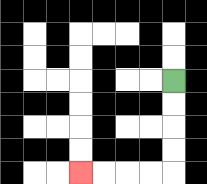{'start': '[7, 3]', 'end': '[3, 7]', 'path_directions': 'D,D,D,D,L,L,L,L', 'path_coordinates': '[[7, 3], [7, 4], [7, 5], [7, 6], [7, 7], [6, 7], [5, 7], [4, 7], [3, 7]]'}